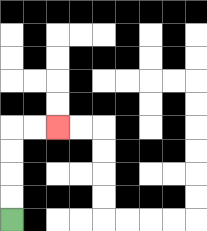{'start': '[0, 9]', 'end': '[2, 5]', 'path_directions': 'U,U,U,U,R,R', 'path_coordinates': '[[0, 9], [0, 8], [0, 7], [0, 6], [0, 5], [1, 5], [2, 5]]'}